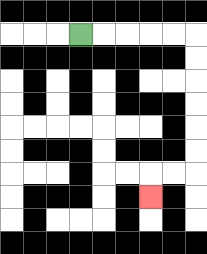{'start': '[3, 1]', 'end': '[6, 8]', 'path_directions': 'R,R,R,R,R,D,D,D,D,D,D,L,L,D', 'path_coordinates': '[[3, 1], [4, 1], [5, 1], [6, 1], [7, 1], [8, 1], [8, 2], [8, 3], [8, 4], [8, 5], [8, 6], [8, 7], [7, 7], [6, 7], [6, 8]]'}